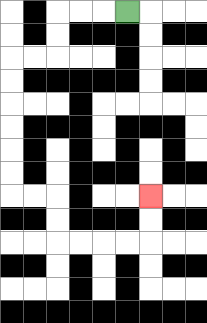{'start': '[5, 0]', 'end': '[6, 8]', 'path_directions': 'L,L,L,D,D,L,L,D,D,D,D,D,D,R,R,D,D,R,R,R,R,U,U', 'path_coordinates': '[[5, 0], [4, 0], [3, 0], [2, 0], [2, 1], [2, 2], [1, 2], [0, 2], [0, 3], [0, 4], [0, 5], [0, 6], [0, 7], [0, 8], [1, 8], [2, 8], [2, 9], [2, 10], [3, 10], [4, 10], [5, 10], [6, 10], [6, 9], [6, 8]]'}